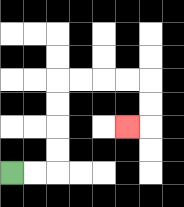{'start': '[0, 7]', 'end': '[5, 5]', 'path_directions': 'R,R,U,U,U,U,R,R,R,R,D,D,L', 'path_coordinates': '[[0, 7], [1, 7], [2, 7], [2, 6], [2, 5], [2, 4], [2, 3], [3, 3], [4, 3], [5, 3], [6, 3], [6, 4], [6, 5], [5, 5]]'}